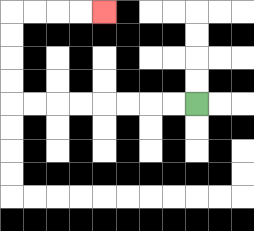{'start': '[8, 4]', 'end': '[4, 0]', 'path_directions': 'L,L,L,L,L,L,L,L,U,U,U,U,R,R,R,R', 'path_coordinates': '[[8, 4], [7, 4], [6, 4], [5, 4], [4, 4], [3, 4], [2, 4], [1, 4], [0, 4], [0, 3], [0, 2], [0, 1], [0, 0], [1, 0], [2, 0], [3, 0], [4, 0]]'}